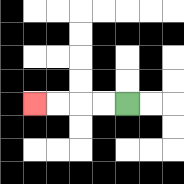{'start': '[5, 4]', 'end': '[1, 4]', 'path_directions': 'L,L,L,L', 'path_coordinates': '[[5, 4], [4, 4], [3, 4], [2, 4], [1, 4]]'}